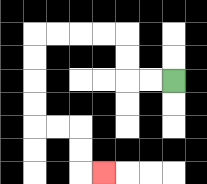{'start': '[7, 3]', 'end': '[4, 7]', 'path_directions': 'L,L,U,U,L,L,L,L,D,D,D,D,R,R,D,D,R', 'path_coordinates': '[[7, 3], [6, 3], [5, 3], [5, 2], [5, 1], [4, 1], [3, 1], [2, 1], [1, 1], [1, 2], [1, 3], [1, 4], [1, 5], [2, 5], [3, 5], [3, 6], [3, 7], [4, 7]]'}